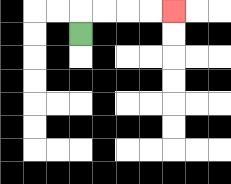{'start': '[3, 1]', 'end': '[7, 0]', 'path_directions': 'U,R,R,R,R', 'path_coordinates': '[[3, 1], [3, 0], [4, 0], [5, 0], [6, 0], [7, 0]]'}